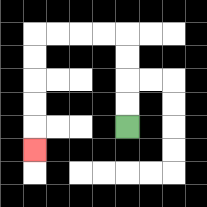{'start': '[5, 5]', 'end': '[1, 6]', 'path_directions': 'U,U,U,U,L,L,L,L,D,D,D,D,D', 'path_coordinates': '[[5, 5], [5, 4], [5, 3], [5, 2], [5, 1], [4, 1], [3, 1], [2, 1], [1, 1], [1, 2], [1, 3], [1, 4], [1, 5], [1, 6]]'}